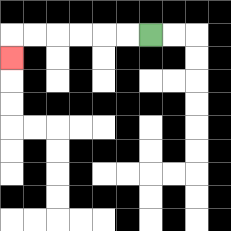{'start': '[6, 1]', 'end': '[0, 2]', 'path_directions': 'L,L,L,L,L,L,D', 'path_coordinates': '[[6, 1], [5, 1], [4, 1], [3, 1], [2, 1], [1, 1], [0, 1], [0, 2]]'}